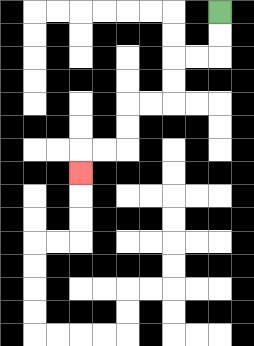{'start': '[9, 0]', 'end': '[3, 7]', 'path_directions': 'D,D,L,L,D,D,L,L,D,D,L,L,D', 'path_coordinates': '[[9, 0], [9, 1], [9, 2], [8, 2], [7, 2], [7, 3], [7, 4], [6, 4], [5, 4], [5, 5], [5, 6], [4, 6], [3, 6], [3, 7]]'}